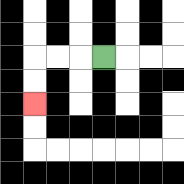{'start': '[4, 2]', 'end': '[1, 4]', 'path_directions': 'L,L,L,D,D', 'path_coordinates': '[[4, 2], [3, 2], [2, 2], [1, 2], [1, 3], [1, 4]]'}